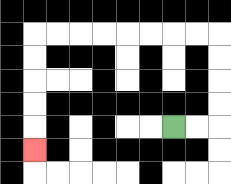{'start': '[7, 5]', 'end': '[1, 6]', 'path_directions': 'R,R,U,U,U,U,L,L,L,L,L,L,L,L,D,D,D,D,D', 'path_coordinates': '[[7, 5], [8, 5], [9, 5], [9, 4], [9, 3], [9, 2], [9, 1], [8, 1], [7, 1], [6, 1], [5, 1], [4, 1], [3, 1], [2, 1], [1, 1], [1, 2], [1, 3], [1, 4], [1, 5], [1, 6]]'}